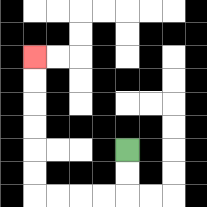{'start': '[5, 6]', 'end': '[1, 2]', 'path_directions': 'D,D,L,L,L,L,U,U,U,U,U,U', 'path_coordinates': '[[5, 6], [5, 7], [5, 8], [4, 8], [3, 8], [2, 8], [1, 8], [1, 7], [1, 6], [1, 5], [1, 4], [1, 3], [1, 2]]'}